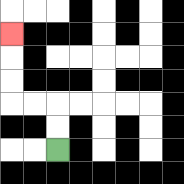{'start': '[2, 6]', 'end': '[0, 1]', 'path_directions': 'U,U,L,L,U,U,U', 'path_coordinates': '[[2, 6], [2, 5], [2, 4], [1, 4], [0, 4], [0, 3], [0, 2], [0, 1]]'}